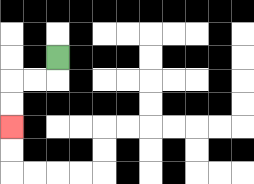{'start': '[2, 2]', 'end': '[0, 5]', 'path_directions': 'D,L,L,D,D', 'path_coordinates': '[[2, 2], [2, 3], [1, 3], [0, 3], [0, 4], [0, 5]]'}